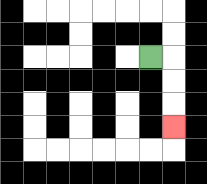{'start': '[6, 2]', 'end': '[7, 5]', 'path_directions': 'R,D,D,D', 'path_coordinates': '[[6, 2], [7, 2], [7, 3], [7, 4], [7, 5]]'}